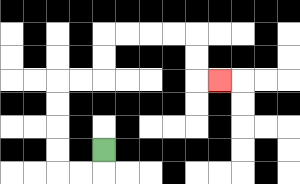{'start': '[4, 6]', 'end': '[9, 3]', 'path_directions': 'D,L,L,U,U,U,U,R,R,U,U,R,R,R,R,D,D,R', 'path_coordinates': '[[4, 6], [4, 7], [3, 7], [2, 7], [2, 6], [2, 5], [2, 4], [2, 3], [3, 3], [4, 3], [4, 2], [4, 1], [5, 1], [6, 1], [7, 1], [8, 1], [8, 2], [8, 3], [9, 3]]'}